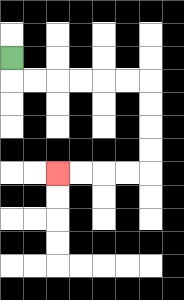{'start': '[0, 2]', 'end': '[2, 7]', 'path_directions': 'D,R,R,R,R,R,R,D,D,D,D,L,L,L,L', 'path_coordinates': '[[0, 2], [0, 3], [1, 3], [2, 3], [3, 3], [4, 3], [5, 3], [6, 3], [6, 4], [6, 5], [6, 6], [6, 7], [5, 7], [4, 7], [3, 7], [2, 7]]'}